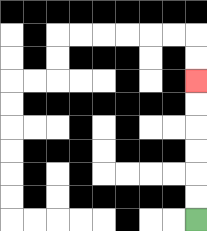{'start': '[8, 9]', 'end': '[8, 3]', 'path_directions': 'U,U,U,U,U,U', 'path_coordinates': '[[8, 9], [8, 8], [8, 7], [8, 6], [8, 5], [8, 4], [8, 3]]'}